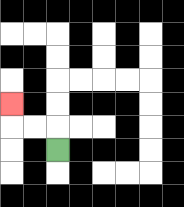{'start': '[2, 6]', 'end': '[0, 4]', 'path_directions': 'U,L,L,U', 'path_coordinates': '[[2, 6], [2, 5], [1, 5], [0, 5], [0, 4]]'}